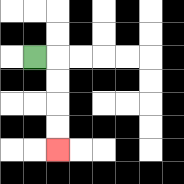{'start': '[1, 2]', 'end': '[2, 6]', 'path_directions': 'R,D,D,D,D', 'path_coordinates': '[[1, 2], [2, 2], [2, 3], [2, 4], [2, 5], [2, 6]]'}